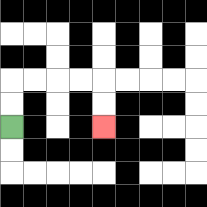{'start': '[0, 5]', 'end': '[4, 5]', 'path_directions': 'U,U,R,R,R,R,D,D', 'path_coordinates': '[[0, 5], [0, 4], [0, 3], [1, 3], [2, 3], [3, 3], [4, 3], [4, 4], [4, 5]]'}